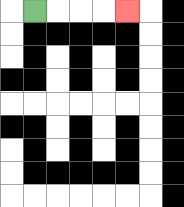{'start': '[1, 0]', 'end': '[5, 0]', 'path_directions': 'R,R,R,R', 'path_coordinates': '[[1, 0], [2, 0], [3, 0], [4, 0], [5, 0]]'}